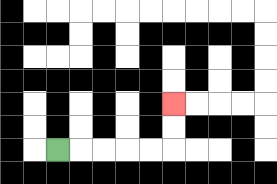{'start': '[2, 6]', 'end': '[7, 4]', 'path_directions': 'R,R,R,R,R,U,U', 'path_coordinates': '[[2, 6], [3, 6], [4, 6], [5, 6], [6, 6], [7, 6], [7, 5], [7, 4]]'}